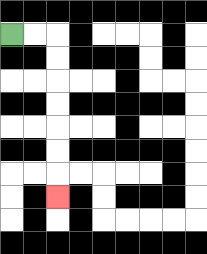{'start': '[0, 1]', 'end': '[2, 8]', 'path_directions': 'R,R,D,D,D,D,D,D,D', 'path_coordinates': '[[0, 1], [1, 1], [2, 1], [2, 2], [2, 3], [2, 4], [2, 5], [2, 6], [2, 7], [2, 8]]'}